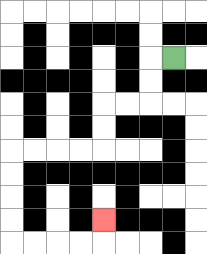{'start': '[7, 2]', 'end': '[4, 9]', 'path_directions': 'L,D,D,L,L,D,D,L,L,L,L,D,D,D,D,R,R,R,R,U', 'path_coordinates': '[[7, 2], [6, 2], [6, 3], [6, 4], [5, 4], [4, 4], [4, 5], [4, 6], [3, 6], [2, 6], [1, 6], [0, 6], [0, 7], [0, 8], [0, 9], [0, 10], [1, 10], [2, 10], [3, 10], [4, 10], [4, 9]]'}